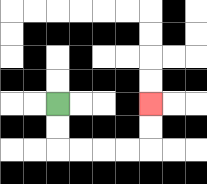{'start': '[2, 4]', 'end': '[6, 4]', 'path_directions': 'D,D,R,R,R,R,U,U', 'path_coordinates': '[[2, 4], [2, 5], [2, 6], [3, 6], [4, 6], [5, 6], [6, 6], [6, 5], [6, 4]]'}